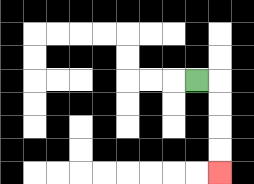{'start': '[8, 3]', 'end': '[9, 7]', 'path_directions': 'R,D,D,D,D', 'path_coordinates': '[[8, 3], [9, 3], [9, 4], [9, 5], [9, 6], [9, 7]]'}